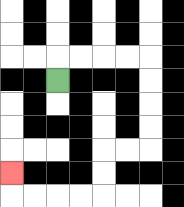{'start': '[2, 3]', 'end': '[0, 7]', 'path_directions': 'U,R,R,R,R,D,D,D,D,L,L,D,D,L,L,L,L,U', 'path_coordinates': '[[2, 3], [2, 2], [3, 2], [4, 2], [5, 2], [6, 2], [6, 3], [6, 4], [6, 5], [6, 6], [5, 6], [4, 6], [4, 7], [4, 8], [3, 8], [2, 8], [1, 8], [0, 8], [0, 7]]'}